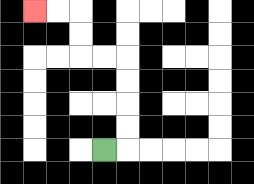{'start': '[4, 6]', 'end': '[1, 0]', 'path_directions': 'R,U,U,U,U,L,L,U,U,L,L', 'path_coordinates': '[[4, 6], [5, 6], [5, 5], [5, 4], [5, 3], [5, 2], [4, 2], [3, 2], [3, 1], [3, 0], [2, 0], [1, 0]]'}